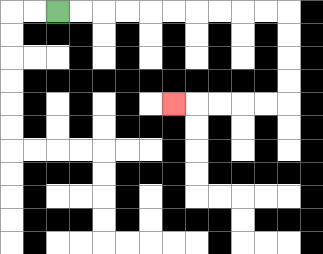{'start': '[2, 0]', 'end': '[7, 4]', 'path_directions': 'R,R,R,R,R,R,R,R,R,R,D,D,D,D,L,L,L,L,L', 'path_coordinates': '[[2, 0], [3, 0], [4, 0], [5, 0], [6, 0], [7, 0], [8, 0], [9, 0], [10, 0], [11, 0], [12, 0], [12, 1], [12, 2], [12, 3], [12, 4], [11, 4], [10, 4], [9, 4], [8, 4], [7, 4]]'}